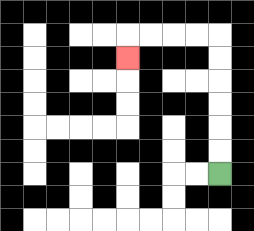{'start': '[9, 7]', 'end': '[5, 2]', 'path_directions': 'U,U,U,U,U,U,L,L,L,L,D', 'path_coordinates': '[[9, 7], [9, 6], [9, 5], [9, 4], [9, 3], [9, 2], [9, 1], [8, 1], [7, 1], [6, 1], [5, 1], [5, 2]]'}